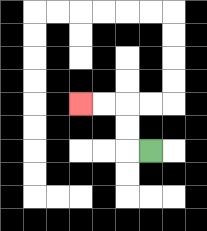{'start': '[6, 6]', 'end': '[3, 4]', 'path_directions': 'L,U,U,L,L', 'path_coordinates': '[[6, 6], [5, 6], [5, 5], [5, 4], [4, 4], [3, 4]]'}